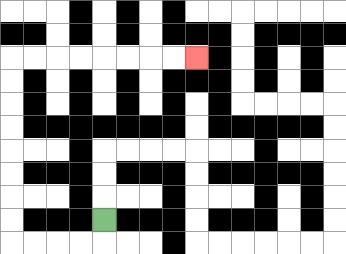{'start': '[4, 9]', 'end': '[8, 2]', 'path_directions': 'D,L,L,L,L,U,U,U,U,U,U,U,U,R,R,R,R,R,R,R,R', 'path_coordinates': '[[4, 9], [4, 10], [3, 10], [2, 10], [1, 10], [0, 10], [0, 9], [0, 8], [0, 7], [0, 6], [0, 5], [0, 4], [0, 3], [0, 2], [1, 2], [2, 2], [3, 2], [4, 2], [5, 2], [6, 2], [7, 2], [8, 2]]'}